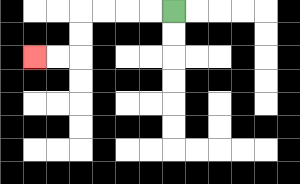{'start': '[7, 0]', 'end': '[1, 2]', 'path_directions': 'L,L,L,L,D,D,L,L', 'path_coordinates': '[[7, 0], [6, 0], [5, 0], [4, 0], [3, 0], [3, 1], [3, 2], [2, 2], [1, 2]]'}